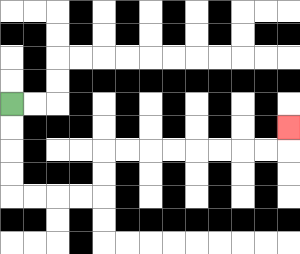{'start': '[0, 4]', 'end': '[12, 5]', 'path_directions': 'D,D,D,D,R,R,R,R,U,U,R,R,R,R,R,R,R,R,U', 'path_coordinates': '[[0, 4], [0, 5], [0, 6], [0, 7], [0, 8], [1, 8], [2, 8], [3, 8], [4, 8], [4, 7], [4, 6], [5, 6], [6, 6], [7, 6], [8, 6], [9, 6], [10, 6], [11, 6], [12, 6], [12, 5]]'}